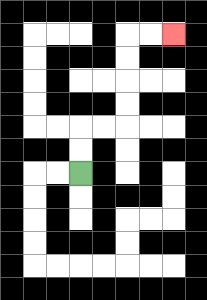{'start': '[3, 7]', 'end': '[7, 1]', 'path_directions': 'U,U,R,R,U,U,U,U,R,R', 'path_coordinates': '[[3, 7], [3, 6], [3, 5], [4, 5], [5, 5], [5, 4], [5, 3], [5, 2], [5, 1], [6, 1], [7, 1]]'}